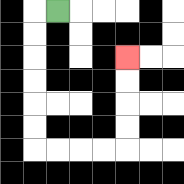{'start': '[2, 0]', 'end': '[5, 2]', 'path_directions': 'L,D,D,D,D,D,D,R,R,R,R,U,U,U,U', 'path_coordinates': '[[2, 0], [1, 0], [1, 1], [1, 2], [1, 3], [1, 4], [1, 5], [1, 6], [2, 6], [3, 6], [4, 6], [5, 6], [5, 5], [5, 4], [5, 3], [5, 2]]'}